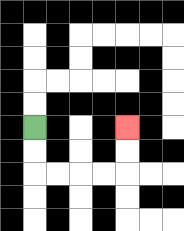{'start': '[1, 5]', 'end': '[5, 5]', 'path_directions': 'D,D,R,R,R,R,U,U', 'path_coordinates': '[[1, 5], [1, 6], [1, 7], [2, 7], [3, 7], [4, 7], [5, 7], [5, 6], [5, 5]]'}